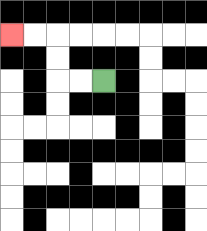{'start': '[4, 3]', 'end': '[0, 1]', 'path_directions': 'L,L,U,U,L,L', 'path_coordinates': '[[4, 3], [3, 3], [2, 3], [2, 2], [2, 1], [1, 1], [0, 1]]'}